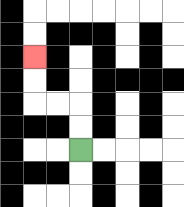{'start': '[3, 6]', 'end': '[1, 2]', 'path_directions': 'U,U,L,L,U,U', 'path_coordinates': '[[3, 6], [3, 5], [3, 4], [2, 4], [1, 4], [1, 3], [1, 2]]'}